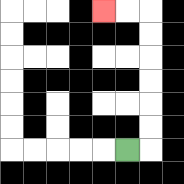{'start': '[5, 6]', 'end': '[4, 0]', 'path_directions': 'R,U,U,U,U,U,U,L,L', 'path_coordinates': '[[5, 6], [6, 6], [6, 5], [6, 4], [6, 3], [6, 2], [6, 1], [6, 0], [5, 0], [4, 0]]'}